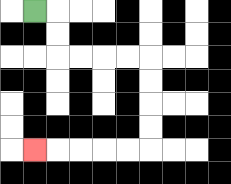{'start': '[1, 0]', 'end': '[1, 6]', 'path_directions': 'R,D,D,R,R,R,R,D,D,D,D,L,L,L,L,L', 'path_coordinates': '[[1, 0], [2, 0], [2, 1], [2, 2], [3, 2], [4, 2], [5, 2], [6, 2], [6, 3], [6, 4], [6, 5], [6, 6], [5, 6], [4, 6], [3, 6], [2, 6], [1, 6]]'}